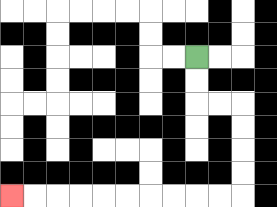{'start': '[8, 2]', 'end': '[0, 8]', 'path_directions': 'D,D,R,R,D,D,D,D,L,L,L,L,L,L,L,L,L,L', 'path_coordinates': '[[8, 2], [8, 3], [8, 4], [9, 4], [10, 4], [10, 5], [10, 6], [10, 7], [10, 8], [9, 8], [8, 8], [7, 8], [6, 8], [5, 8], [4, 8], [3, 8], [2, 8], [1, 8], [0, 8]]'}